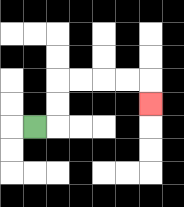{'start': '[1, 5]', 'end': '[6, 4]', 'path_directions': 'R,U,U,R,R,R,R,D', 'path_coordinates': '[[1, 5], [2, 5], [2, 4], [2, 3], [3, 3], [4, 3], [5, 3], [6, 3], [6, 4]]'}